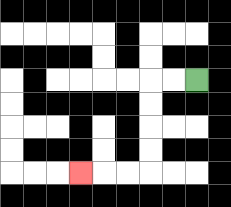{'start': '[8, 3]', 'end': '[3, 7]', 'path_directions': 'L,L,D,D,D,D,L,L,L', 'path_coordinates': '[[8, 3], [7, 3], [6, 3], [6, 4], [6, 5], [6, 6], [6, 7], [5, 7], [4, 7], [3, 7]]'}